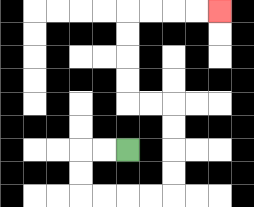{'start': '[5, 6]', 'end': '[9, 0]', 'path_directions': 'L,L,D,D,R,R,R,R,U,U,U,U,L,L,U,U,U,U,R,R,R,R', 'path_coordinates': '[[5, 6], [4, 6], [3, 6], [3, 7], [3, 8], [4, 8], [5, 8], [6, 8], [7, 8], [7, 7], [7, 6], [7, 5], [7, 4], [6, 4], [5, 4], [5, 3], [5, 2], [5, 1], [5, 0], [6, 0], [7, 0], [8, 0], [9, 0]]'}